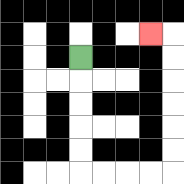{'start': '[3, 2]', 'end': '[6, 1]', 'path_directions': 'D,D,D,D,D,R,R,R,R,U,U,U,U,U,U,L', 'path_coordinates': '[[3, 2], [3, 3], [3, 4], [3, 5], [3, 6], [3, 7], [4, 7], [5, 7], [6, 7], [7, 7], [7, 6], [7, 5], [7, 4], [7, 3], [7, 2], [7, 1], [6, 1]]'}